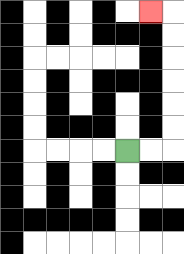{'start': '[5, 6]', 'end': '[6, 0]', 'path_directions': 'R,R,U,U,U,U,U,U,L', 'path_coordinates': '[[5, 6], [6, 6], [7, 6], [7, 5], [7, 4], [7, 3], [7, 2], [7, 1], [7, 0], [6, 0]]'}